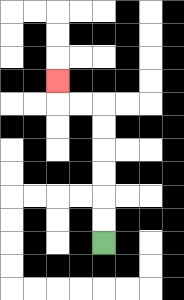{'start': '[4, 10]', 'end': '[2, 3]', 'path_directions': 'U,U,U,U,U,U,L,L,U', 'path_coordinates': '[[4, 10], [4, 9], [4, 8], [4, 7], [4, 6], [4, 5], [4, 4], [3, 4], [2, 4], [2, 3]]'}